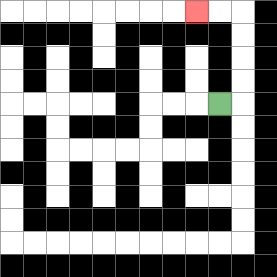{'start': '[9, 4]', 'end': '[8, 0]', 'path_directions': 'R,U,U,U,U,L,L', 'path_coordinates': '[[9, 4], [10, 4], [10, 3], [10, 2], [10, 1], [10, 0], [9, 0], [8, 0]]'}